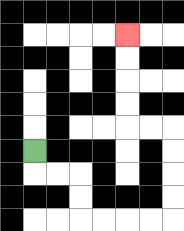{'start': '[1, 6]', 'end': '[5, 1]', 'path_directions': 'D,R,R,D,D,R,R,R,R,U,U,U,U,L,L,U,U,U,U', 'path_coordinates': '[[1, 6], [1, 7], [2, 7], [3, 7], [3, 8], [3, 9], [4, 9], [5, 9], [6, 9], [7, 9], [7, 8], [7, 7], [7, 6], [7, 5], [6, 5], [5, 5], [5, 4], [5, 3], [5, 2], [5, 1]]'}